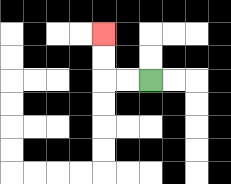{'start': '[6, 3]', 'end': '[4, 1]', 'path_directions': 'L,L,U,U', 'path_coordinates': '[[6, 3], [5, 3], [4, 3], [4, 2], [4, 1]]'}